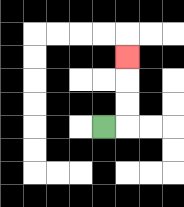{'start': '[4, 5]', 'end': '[5, 2]', 'path_directions': 'R,U,U,U', 'path_coordinates': '[[4, 5], [5, 5], [5, 4], [5, 3], [5, 2]]'}